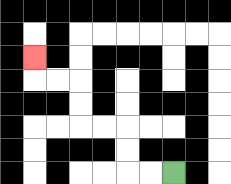{'start': '[7, 7]', 'end': '[1, 2]', 'path_directions': 'L,L,U,U,L,L,U,U,L,L,U', 'path_coordinates': '[[7, 7], [6, 7], [5, 7], [5, 6], [5, 5], [4, 5], [3, 5], [3, 4], [3, 3], [2, 3], [1, 3], [1, 2]]'}